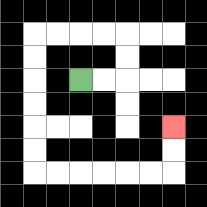{'start': '[3, 3]', 'end': '[7, 5]', 'path_directions': 'R,R,U,U,L,L,L,L,D,D,D,D,D,D,R,R,R,R,R,R,U,U', 'path_coordinates': '[[3, 3], [4, 3], [5, 3], [5, 2], [5, 1], [4, 1], [3, 1], [2, 1], [1, 1], [1, 2], [1, 3], [1, 4], [1, 5], [1, 6], [1, 7], [2, 7], [3, 7], [4, 7], [5, 7], [6, 7], [7, 7], [7, 6], [7, 5]]'}